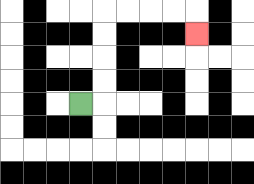{'start': '[3, 4]', 'end': '[8, 1]', 'path_directions': 'R,U,U,U,U,R,R,R,R,D', 'path_coordinates': '[[3, 4], [4, 4], [4, 3], [4, 2], [4, 1], [4, 0], [5, 0], [6, 0], [7, 0], [8, 0], [8, 1]]'}